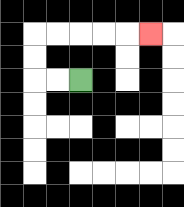{'start': '[3, 3]', 'end': '[6, 1]', 'path_directions': 'L,L,U,U,R,R,R,R,R', 'path_coordinates': '[[3, 3], [2, 3], [1, 3], [1, 2], [1, 1], [2, 1], [3, 1], [4, 1], [5, 1], [6, 1]]'}